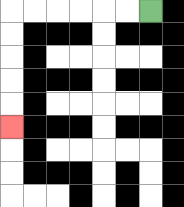{'start': '[6, 0]', 'end': '[0, 5]', 'path_directions': 'L,L,L,L,L,L,D,D,D,D,D', 'path_coordinates': '[[6, 0], [5, 0], [4, 0], [3, 0], [2, 0], [1, 0], [0, 0], [0, 1], [0, 2], [0, 3], [0, 4], [0, 5]]'}